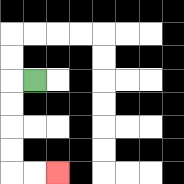{'start': '[1, 3]', 'end': '[2, 7]', 'path_directions': 'L,D,D,D,D,R,R', 'path_coordinates': '[[1, 3], [0, 3], [0, 4], [0, 5], [0, 6], [0, 7], [1, 7], [2, 7]]'}